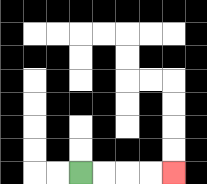{'start': '[3, 7]', 'end': '[7, 7]', 'path_directions': 'R,R,R,R', 'path_coordinates': '[[3, 7], [4, 7], [5, 7], [6, 7], [7, 7]]'}